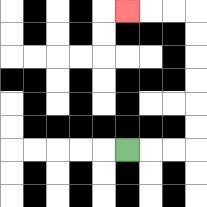{'start': '[5, 6]', 'end': '[5, 0]', 'path_directions': 'R,R,R,U,U,U,U,U,U,L,L,L', 'path_coordinates': '[[5, 6], [6, 6], [7, 6], [8, 6], [8, 5], [8, 4], [8, 3], [8, 2], [8, 1], [8, 0], [7, 0], [6, 0], [5, 0]]'}